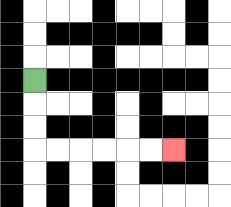{'start': '[1, 3]', 'end': '[7, 6]', 'path_directions': 'D,D,D,R,R,R,R,R,R', 'path_coordinates': '[[1, 3], [1, 4], [1, 5], [1, 6], [2, 6], [3, 6], [4, 6], [5, 6], [6, 6], [7, 6]]'}